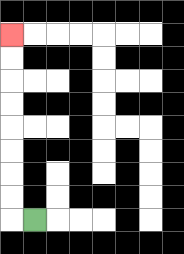{'start': '[1, 9]', 'end': '[0, 1]', 'path_directions': 'L,U,U,U,U,U,U,U,U', 'path_coordinates': '[[1, 9], [0, 9], [0, 8], [0, 7], [0, 6], [0, 5], [0, 4], [0, 3], [0, 2], [0, 1]]'}